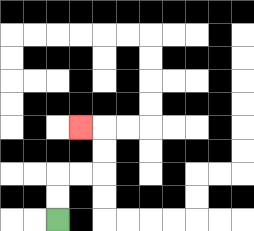{'start': '[2, 9]', 'end': '[3, 5]', 'path_directions': 'U,U,R,R,U,U,L', 'path_coordinates': '[[2, 9], [2, 8], [2, 7], [3, 7], [4, 7], [4, 6], [4, 5], [3, 5]]'}